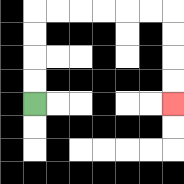{'start': '[1, 4]', 'end': '[7, 4]', 'path_directions': 'U,U,U,U,R,R,R,R,R,R,D,D,D,D', 'path_coordinates': '[[1, 4], [1, 3], [1, 2], [1, 1], [1, 0], [2, 0], [3, 0], [4, 0], [5, 0], [6, 0], [7, 0], [7, 1], [7, 2], [7, 3], [7, 4]]'}